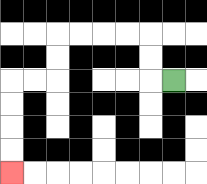{'start': '[7, 3]', 'end': '[0, 7]', 'path_directions': 'L,U,U,L,L,L,L,D,D,L,L,D,D,D,D', 'path_coordinates': '[[7, 3], [6, 3], [6, 2], [6, 1], [5, 1], [4, 1], [3, 1], [2, 1], [2, 2], [2, 3], [1, 3], [0, 3], [0, 4], [0, 5], [0, 6], [0, 7]]'}